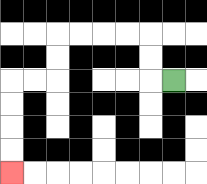{'start': '[7, 3]', 'end': '[0, 7]', 'path_directions': 'L,U,U,L,L,L,L,D,D,L,L,D,D,D,D', 'path_coordinates': '[[7, 3], [6, 3], [6, 2], [6, 1], [5, 1], [4, 1], [3, 1], [2, 1], [2, 2], [2, 3], [1, 3], [0, 3], [0, 4], [0, 5], [0, 6], [0, 7]]'}